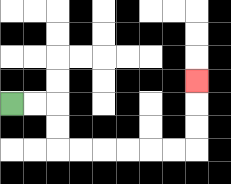{'start': '[0, 4]', 'end': '[8, 3]', 'path_directions': 'R,R,D,D,R,R,R,R,R,R,U,U,U', 'path_coordinates': '[[0, 4], [1, 4], [2, 4], [2, 5], [2, 6], [3, 6], [4, 6], [5, 6], [6, 6], [7, 6], [8, 6], [8, 5], [8, 4], [8, 3]]'}